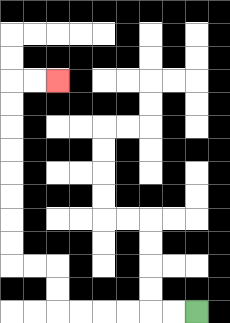{'start': '[8, 13]', 'end': '[2, 3]', 'path_directions': 'L,L,L,L,L,L,U,U,L,L,U,U,U,U,U,U,U,U,R,R', 'path_coordinates': '[[8, 13], [7, 13], [6, 13], [5, 13], [4, 13], [3, 13], [2, 13], [2, 12], [2, 11], [1, 11], [0, 11], [0, 10], [0, 9], [0, 8], [0, 7], [0, 6], [0, 5], [0, 4], [0, 3], [1, 3], [2, 3]]'}